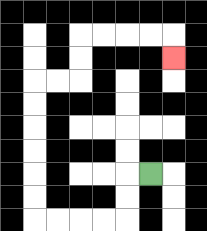{'start': '[6, 7]', 'end': '[7, 2]', 'path_directions': 'L,D,D,L,L,L,L,U,U,U,U,U,U,R,R,U,U,R,R,R,R,D', 'path_coordinates': '[[6, 7], [5, 7], [5, 8], [5, 9], [4, 9], [3, 9], [2, 9], [1, 9], [1, 8], [1, 7], [1, 6], [1, 5], [1, 4], [1, 3], [2, 3], [3, 3], [3, 2], [3, 1], [4, 1], [5, 1], [6, 1], [7, 1], [7, 2]]'}